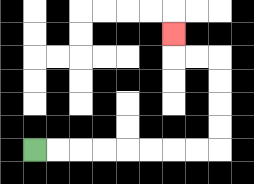{'start': '[1, 6]', 'end': '[7, 1]', 'path_directions': 'R,R,R,R,R,R,R,R,U,U,U,U,L,L,U', 'path_coordinates': '[[1, 6], [2, 6], [3, 6], [4, 6], [5, 6], [6, 6], [7, 6], [8, 6], [9, 6], [9, 5], [9, 4], [9, 3], [9, 2], [8, 2], [7, 2], [7, 1]]'}